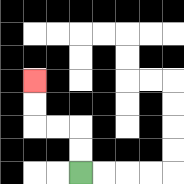{'start': '[3, 7]', 'end': '[1, 3]', 'path_directions': 'U,U,L,L,U,U', 'path_coordinates': '[[3, 7], [3, 6], [3, 5], [2, 5], [1, 5], [1, 4], [1, 3]]'}